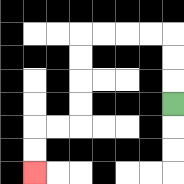{'start': '[7, 4]', 'end': '[1, 7]', 'path_directions': 'U,U,U,L,L,L,L,D,D,D,D,L,L,D,D', 'path_coordinates': '[[7, 4], [7, 3], [7, 2], [7, 1], [6, 1], [5, 1], [4, 1], [3, 1], [3, 2], [3, 3], [3, 4], [3, 5], [2, 5], [1, 5], [1, 6], [1, 7]]'}